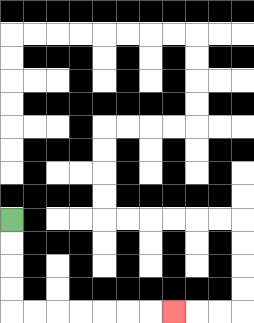{'start': '[0, 9]', 'end': '[7, 13]', 'path_directions': 'D,D,D,D,R,R,R,R,R,R,R', 'path_coordinates': '[[0, 9], [0, 10], [0, 11], [0, 12], [0, 13], [1, 13], [2, 13], [3, 13], [4, 13], [5, 13], [6, 13], [7, 13]]'}